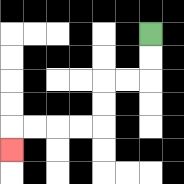{'start': '[6, 1]', 'end': '[0, 6]', 'path_directions': 'D,D,L,L,D,D,L,L,L,L,D', 'path_coordinates': '[[6, 1], [6, 2], [6, 3], [5, 3], [4, 3], [4, 4], [4, 5], [3, 5], [2, 5], [1, 5], [0, 5], [0, 6]]'}